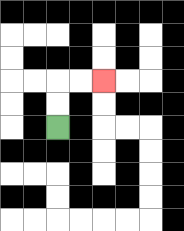{'start': '[2, 5]', 'end': '[4, 3]', 'path_directions': 'U,U,R,R', 'path_coordinates': '[[2, 5], [2, 4], [2, 3], [3, 3], [4, 3]]'}